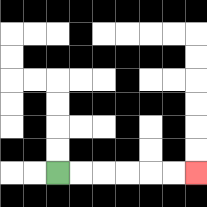{'start': '[2, 7]', 'end': '[8, 7]', 'path_directions': 'R,R,R,R,R,R', 'path_coordinates': '[[2, 7], [3, 7], [4, 7], [5, 7], [6, 7], [7, 7], [8, 7]]'}